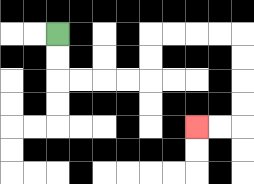{'start': '[2, 1]', 'end': '[8, 5]', 'path_directions': 'D,D,R,R,R,R,U,U,R,R,R,R,D,D,D,D,L,L', 'path_coordinates': '[[2, 1], [2, 2], [2, 3], [3, 3], [4, 3], [5, 3], [6, 3], [6, 2], [6, 1], [7, 1], [8, 1], [9, 1], [10, 1], [10, 2], [10, 3], [10, 4], [10, 5], [9, 5], [8, 5]]'}